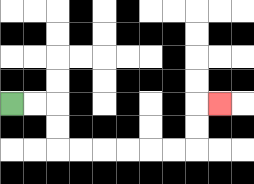{'start': '[0, 4]', 'end': '[9, 4]', 'path_directions': 'R,R,D,D,R,R,R,R,R,R,U,U,R', 'path_coordinates': '[[0, 4], [1, 4], [2, 4], [2, 5], [2, 6], [3, 6], [4, 6], [5, 6], [6, 6], [7, 6], [8, 6], [8, 5], [8, 4], [9, 4]]'}